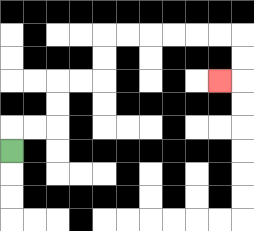{'start': '[0, 6]', 'end': '[9, 3]', 'path_directions': 'U,R,R,U,U,R,R,U,U,R,R,R,R,R,R,D,D,L', 'path_coordinates': '[[0, 6], [0, 5], [1, 5], [2, 5], [2, 4], [2, 3], [3, 3], [4, 3], [4, 2], [4, 1], [5, 1], [6, 1], [7, 1], [8, 1], [9, 1], [10, 1], [10, 2], [10, 3], [9, 3]]'}